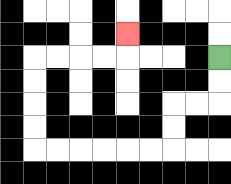{'start': '[9, 2]', 'end': '[5, 1]', 'path_directions': 'D,D,L,L,D,D,L,L,L,L,L,L,U,U,U,U,R,R,R,R,U', 'path_coordinates': '[[9, 2], [9, 3], [9, 4], [8, 4], [7, 4], [7, 5], [7, 6], [6, 6], [5, 6], [4, 6], [3, 6], [2, 6], [1, 6], [1, 5], [1, 4], [1, 3], [1, 2], [2, 2], [3, 2], [4, 2], [5, 2], [5, 1]]'}